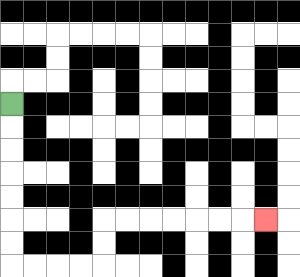{'start': '[0, 4]', 'end': '[11, 9]', 'path_directions': 'D,D,D,D,D,D,D,R,R,R,R,U,U,R,R,R,R,R,R,R', 'path_coordinates': '[[0, 4], [0, 5], [0, 6], [0, 7], [0, 8], [0, 9], [0, 10], [0, 11], [1, 11], [2, 11], [3, 11], [4, 11], [4, 10], [4, 9], [5, 9], [6, 9], [7, 9], [8, 9], [9, 9], [10, 9], [11, 9]]'}